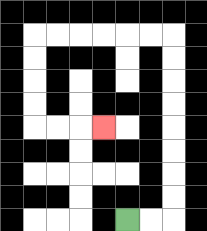{'start': '[5, 9]', 'end': '[4, 5]', 'path_directions': 'R,R,U,U,U,U,U,U,U,U,L,L,L,L,L,L,D,D,D,D,R,R,R', 'path_coordinates': '[[5, 9], [6, 9], [7, 9], [7, 8], [7, 7], [7, 6], [7, 5], [7, 4], [7, 3], [7, 2], [7, 1], [6, 1], [5, 1], [4, 1], [3, 1], [2, 1], [1, 1], [1, 2], [1, 3], [1, 4], [1, 5], [2, 5], [3, 5], [4, 5]]'}